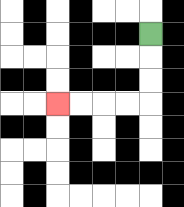{'start': '[6, 1]', 'end': '[2, 4]', 'path_directions': 'D,D,D,L,L,L,L', 'path_coordinates': '[[6, 1], [6, 2], [6, 3], [6, 4], [5, 4], [4, 4], [3, 4], [2, 4]]'}